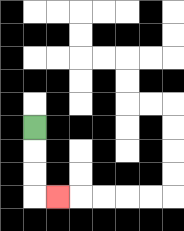{'start': '[1, 5]', 'end': '[2, 8]', 'path_directions': 'D,D,D,R', 'path_coordinates': '[[1, 5], [1, 6], [1, 7], [1, 8], [2, 8]]'}